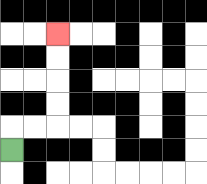{'start': '[0, 6]', 'end': '[2, 1]', 'path_directions': 'U,R,R,U,U,U,U', 'path_coordinates': '[[0, 6], [0, 5], [1, 5], [2, 5], [2, 4], [2, 3], [2, 2], [2, 1]]'}